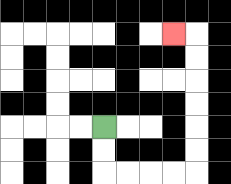{'start': '[4, 5]', 'end': '[7, 1]', 'path_directions': 'D,D,R,R,R,R,U,U,U,U,U,U,L', 'path_coordinates': '[[4, 5], [4, 6], [4, 7], [5, 7], [6, 7], [7, 7], [8, 7], [8, 6], [8, 5], [8, 4], [8, 3], [8, 2], [8, 1], [7, 1]]'}